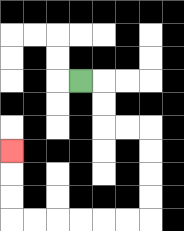{'start': '[3, 3]', 'end': '[0, 6]', 'path_directions': 'R,D,D,R,R,D,D,D,D,L,L,L,L,L,L,U,U,U', 'path_coordinates': '[[3, 3], [4, 3], [4, 4], [4, 5], [5, 5], [6, 5], [6, 6], [6, 7], [6, 8], [6, 9], [5, 9], [4, 9], [3, 9], [2, 9], [1, 9], [0, 9], [0, 8], [0, 7], [0, 6]]'}